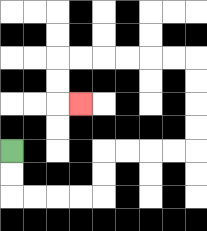{'start': '[0, 6]', 'end': '[3, 4]', 'path_directions': 'D,D,R,R,R,R,U,U,R,R,R,R,U,U,U,U,L,L,L,L,L,L,D,D,R', 'path_coordinates': '[[0, 6], [0, 7], [0, 8], [1, 8], [2, 8], [3, 8], [4, 8], [4, 7], [4, 6], [5, 6], [6, 6], [7, 6], [8, 6], [8, 5], [8, 4], [8, 3], [8, 2], [7, 2], [6, 2], [5, 2], [4, 2], [3, 2], [2, 2], [2, 3], [2, 4], [3, 4]]'}